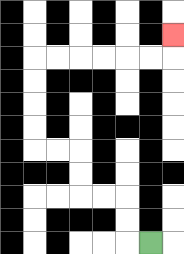{'start': '[6, 10]', 'end': '[7, 1]', 'path_directions': 'L,U,U,L,L,U,U,L,L,U,U,U,U,R,R,R,R,R,R,U', 'path_coordinates': '[[6, 10], [5, 10], [5, 9], [5, 8], [4, 8], [3, 8], [3, 7], [3, 6], [2, 6], [1, 6], [1, 5], [1, 4], [1, 3], [1, 2], [2, 2], [3, 2], [4, 2], [5, 2], [6, 2], [7, 2], [7, 1]]'}